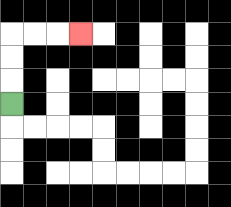{'start': '[0, 4]', 'end': '[3, 1]', 'path_directions': 'U,U,U,R,R,R', 'path_coordinates': '[[0, 4], [0, 3], [0, 2], [0, 1], [1, 1], [2, 1], [3, 1]]'}